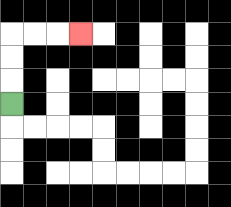{'start': '[0, 4]', 'end': '[3, 1]', 'path_directions': 'U,U,U,R,R,R', 'path_coordinates': '[[0, 4], [0, 3], [0, 2], [0, 1], [1, 1], [2, 1], [3, 1]]'}